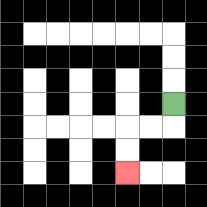{'start': '[7, 4]', 'end': '[5, 7]', 'path_directions': 'D,L,L,D,D', 'path_coordinates': '[[7, 4], [7, 5], [6, 5], [5, 5], [5, 6], [5, 7]]'}